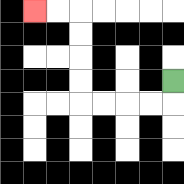{'start': '[7, 3]', 'end': '[1, 0]', 'path_directions': 'D,L,L,L,L,U,U,U,U,L,L', 'path_coordinates': '[[7, 3], [7, 4], [6, 4], [5, 4], [4, 4], [3, 4], [3, 3], [3, 2], [3, 1], [3, 0], [2, 0], [1, 0]]'}